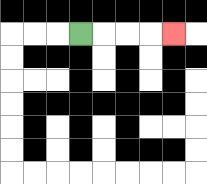{'start': '[3, 1]', 'end': '[7, 1]', 'path_directions': 'R,R,R,R', 'path_coordinates': '[[3, 1], [4, 1], [5, 1], [6, 1], [7, 1]]'}